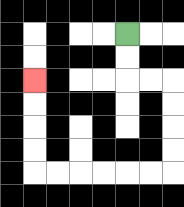{'start': '[5, 1]', 'end': '[1, 3]', 'path_directions': 'D,D,R,R,D,D,D,D,L,L,L,L,L,L,U,U,U,U', 'path_coordinates': '[[5, 1], [5, 2], [5, 3], [6, 3], [7, 3], [7, 4], [7, 5], [7, 6], [7, 7], [6, 7], [5, 7], [4, 7], [3, 7], [2, 7], [1, 7], [1, 6], [1, 5], [1, 4], [1, 3]]'}